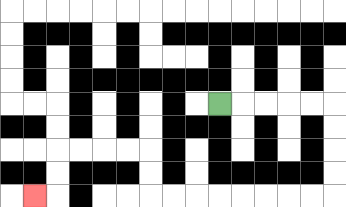{'start': '[9, 4]', 'end': '[1, 8]', 'path_directions': 'R,R,R,R,R,D,D,D,D,L,L,L,L,L,L,L,L,U,U,L,L,L,L,D,D,L', 'path_coordinates': '[[9, 4], [10, 4], [11, 4], [12, 4], [13, 4], [14, 4], [14, 5], [14, 6], [14, 7], [14, 8], [13, 8], [12, 8], [11, 8], [10, 8], [9, 8], [8, 8], [7, 8], [6, 8], [6, 7], [6, 6], [5, 6], [4, 6], [3, 6], [2, 6], [2, 7], [2, 8], [1, 8]]'}